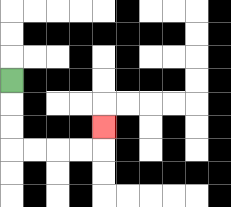{'start': '[0, 3]', 'end': '[4, 5]', 'path_directions': 'D,D,D,R,R,R,R,U', 'path_coordinates': '[[0, 3], [0, 4], [0, 5], [0, 6], [1, 6], [2, 6], [3, 6], [4, 6], [4, 5]]'}